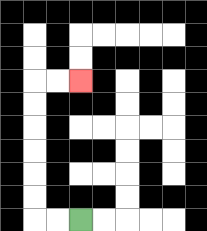{'start': '[3, 9]', 'end': '[3, 3]', 'path_directions': 'L,L,U,U,U,U,U,U,R,R', 'path_coordinates': '[[3, 9], [2, 9], [1, 9], [1, 8], [1, 7], [1, 6], [1, 5], [1, 4], [1, 3], [2, 3], [3, 3]]'}